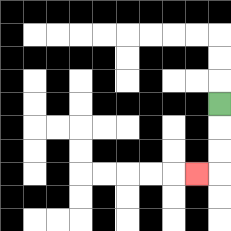{'start': '[9, 4]', 'end': '[8, 7]', 'path_directions': 'D,D,D,L', 'path_coordinates': '[[9, 4], [9, 5], [9, 6], [9, 7], [8, 7]]'}